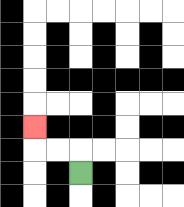{'start': '[3, 7]', 'end': '[1, 5]', 'path_directions': 'U,L,L,U', 'path_coordinates': '[[3, 7], [3, 6], [2, 6], [1, 6], [1, 5]]'}